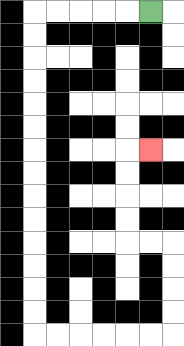{'start': '[6, 0]', 'end': '[6, 6]', 'path_directions': 'L,L,L,L,L,D,D,D,D,D,D,D,D,D,D,D,D,D,D,R,R,R,R,R,R,U,U,U,U,L,L,U,U,U,U,R', 'path_coordinates': '[[6, 0], [5, 0], [4, 0], [3, 0], [2, 0], [1, 0], [1, 1], [1, 2], [1, 3], [1, 4], [1, 5], [1, 6], [1, 7], [1, 8], [1, 9], [1, 10], [1, 11], [1, 12], [1, 13], [1, 14], [2, 14], [3, 14], [4, 14], [5, 14], [6, 14], [7, 14], [7, 13], [7, 12], [7, 11], [7, 10], [6, 10], [5, 10], [5, 9], [5, 8], [5, 7], [5, 6], [6, 6]]'}